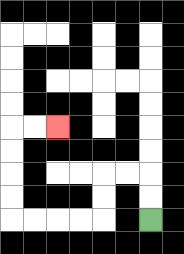{'start': '[6, 9]', 'end': '[2, 5]', 'path_directions': 'U,U,L,L,D,D,L,L,L,L,U,U,U,U,R,R', 'path_coordinates': '[[6, 9], [6, 8], [6, 7], [5, 7], [4, 7], [4, 8], [4, 9], [3, 9], [2, 9], [1, 9], [0, 9], [0, 8], [0, 7], [0, 6], [0, 5], [1, 5], [2, 5]]'}